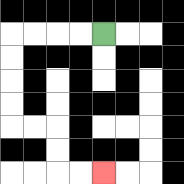{'start': '[4, 1]', 'end': '[4, 7]', 'path_directions': 'L,L,L,L,D,D,D,D,R,R,D,D,R,R', 'path_coordinates': '[[4, 1], [3, 1], [2, 1], [1, 1], [0, 1], [0, 2], [0, 3], [0, 4], [0, 5], [1, 5], [2, 5], [2, 6], [2, 7], [3, 7], [4, 7]]'}